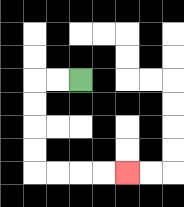{'start': '[3, 3]', 'end': '[5, 7]', 'path_directions': 'L,L,D,D,D,D,R,R,R,R', 'path_coordinates': '[[3, 3], [2, 3], [1, 3], [1, 4], [1, 5], [1, 6], [1, 7], [2, 7], [3, 7], [4, 7], [5, 7]]'}